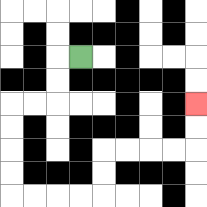{'start': '[3, 2]', 'end': '[8, 4]', 'path_directions': 'L,D,D,L,L,D,D,D,D,R,R,R,R,U,U,R,R,R,R,U,U', 'path_coordinates': '[[3, 2], [2, 2], [2, 3], [2, 4], [1, 4], [0, 4], [0, 5], [0, 6], [0, 7], [0, 8], [1, 8], [2, 8], [3, 8], [4, 8], [4, 7], [4, 6], [5, 6], [6, 6], [7, 6], [8, 6], [8, 5], [8, 4]]'}